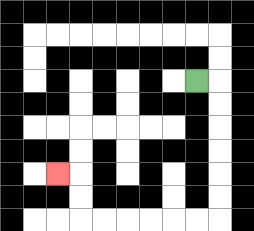{'start': '[8, 3]', 'end': '[2, 7]', 'path_directions': 'R,D,D,D,D,D,D,L,L,L,L,L,L,U,U,L', 'path_coordinates': '[[8, 3], [9, 3], [9, 4], [9, 5], [9, 6], [9, 7], [9, 8], [9, 9], [8, 9], [7, 9], [6, 9], [5, 9], [4, 9], [3, 9], [3, 8], [3, 7], [2, 7]]'}